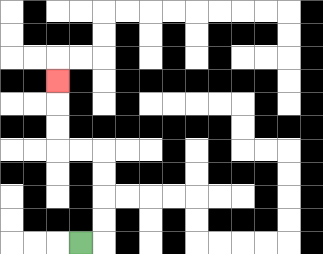{'start': '[3, 10]', 'end': '[2, 3]', 'path_directions': 'R,U,U,U,U,L,L,U,U,U', 'path_coordinates': '[[3, 10], [4, 10], [4, 9], [4, 8], [4, 7], [4, 6], [3, 6], [2, 6], [2, 5], [2, 4], [2, 3]]'}